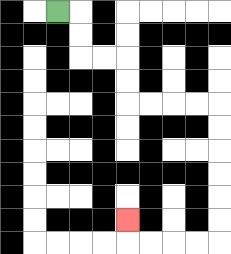{'start': '[2, 0]', 'end': '[5, 9]', 'path_directions': 'R,D,D,R,R,D,D,R,R,R,R,D,D,D,D,D,D,L,L,L,L,U', 'path_coordinates': '[[2, 0], [3, 0], [3, 1], [3, 2], [4, 2], [5, 2], [5, 3], [5, 4], [6, 4], [7, 4], [8, 4], [9, 4], [9, 5], [9, 6], [9, 7], [9, 8], [9, 9], [9, 10], [8, 10], [7, 10], [6, 10], [5, 10], [5, 9]]'}